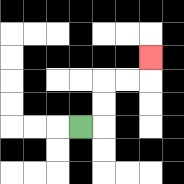{'start': '[3, 5]', 'end': '[6, 2]', 'path_directions': 'R,U,U,R,R,U', 'path_coordinates': '[[3, 5], [4, 5], [4, 4], [4, 3], [5, 3], [6, 3], [6, 2]]'}